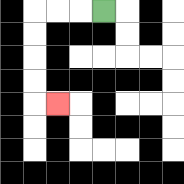{'start': '[4, 0]', 'end': '[2, 4]', 'path_directions': 'L,L,L,D,D,D,D,R', 'path_coordinates': '[[4, 0], [3, 0], [2, 0], [1, 0], [1, 1], [1, 2], [1, 3], [1, 4], [2, 4]]'}